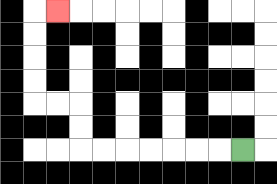{'start': '[10, 6]', 'end': '[2, 0]', 'path_directions': 'L,L,L,L,L,L,L,U,U,L,L,U,U,U,U,R', 'path_coordinates': '[[10, 6], [9, 6], [8, 6], [7, 6], [6, 6], [5, 6], [4, 6], [3, 6], [3, 5], [3, 4], [2, 4], [1, 4], [1, 3], [1, 2], [1, 1], [1, 0], [2, 0]]'}